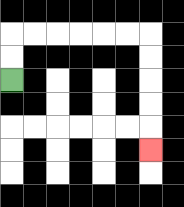{'start': '[0, 3]', 'end': '[6, 6]', 'path_directions': 'U,U,R,R,R,R,R,R,D,D,D,D,D', 'path_coordinates': '[[0, 3], [0, 2], [0, 1], [1, 1], [2, 1], [3, 1], [4, 1], [5, 1], [6, 1], [6, 2], [6, 3], [6, 4], [6, 5], [6, 6]]'}